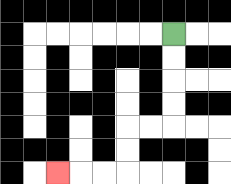{'start': '[7, 1]', 'end': '[2, 7]', 'path_directions': 'D,D,D,D,L,L,D,D,L,L,L', 'path_coordinates': '[[7, 1], [7, 2], [7, 3], [7, 4], [7, 5], [6, 5], [5, 5], [5, 6], [5, 7], [4, 7], [3, 7], [2, 7]]'}